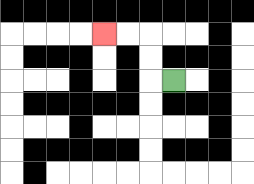{'start': '[7, 3]', 'end': '[4, 1]', 'path_directions': 'L,U,U,L,L', 'path_coordinates': '[[7, 3], [6, 3], [6, 2], [6, 1], [5, 1], [4, 1]]'}